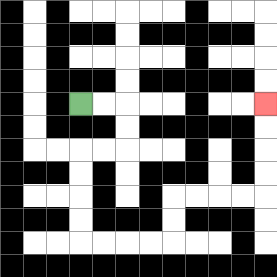{'start': '[3, 4]', 'end': '[11, 4]', 'path_directions': 'R,R,D,D,L,L,D,D,D,D,R,R,R,R,U,U,R,R,R,R,U,U,U,U', 'path_coordinates': '[[3, 4], [4, 4], [5, 4], [5, 5], [5, 6], [4, 6], [3, 6], [3, 7], [3, 8], [3, 9], [3, 10], [4, 10], [5, 10], [6, 10], [7, 10], [7, 9], [7, 8], [8, 8], [9, 8], [10, 8], [11, 8], [11, 7], [11, 6], [11, 5], [11, 4]]'}